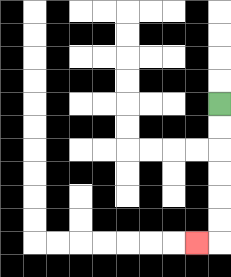{'start': '[9, 4]', 'end': '[8, 10]', 'path_directions': 'D,D,D,D,D,D,L', 'path_coordinates': '[[9, 4], [9, 5], [9, 6], [9, 7], [9, 8], [9, 9], [9, 10], [8, 10]]'}